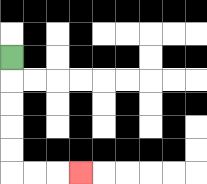{'start': '[0, 2]', 'end': '[3, 7]', 'path_directions': 'D,D,D,D,D,R,R,R', 'path_coordinates': '[[0, 2], [0, 3], [0, 4], [0, 5], [0, 6], [0, 7], [1, 7], [2, 7], [3, 7]]'}